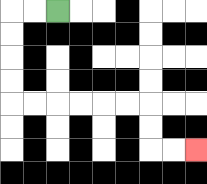{'start': '[2, 0]', 'end': '[8, 6]', 'path_directions': 'L,L,D,D,D,D,R,R,R,R,R,R,D,D,R,R', 'path_coordinates': '[[2, 0], [1, 0], [0, 0], [0, 1], [0, 2], [0, 3], [0, 4], [1, 4], [2, 4], [3, 4], [4, 4], [5, 4], [6, 4], [6, 5], [6, 6], [7, 6], [8, 6]]'}